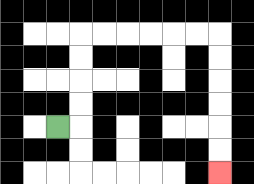{'start': '[2, 5]', 'end': '[9, 7]', 'path_directions': 'R,U,U,U,U,R,R,R,R,R,R,D,D,D,D,D,D', 'path_coordinates': '[[2, 5], [3, 5], [3, 4], [3, 3], [3, 2], [3, 1], [4, 1], [5, 1], [6, 1], [7, 1], [8, 1], [9, 1], [9, 2], [9, 3], [9, 4], [9, 5], [9, 6], [9, 7]]'}